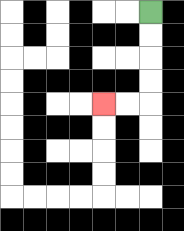{'start': '[6, 0]', 'end': '[4, 4]', 'path_directions': 'D,D,D,D,L,L', 'path_coordinates': '[[6, 0], [6, 1], [6, 2], [6, 3], [6, 4], [5, 4], [4, 4]]'}